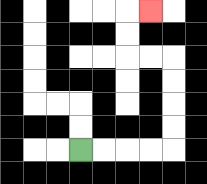{'start': '[3, 6]', 'end': '[6, 0]', 'path_directions': 'R,R,R,R,U,U,U,U,L,L,U,U,R', 'path_coordinates': '[[3, 6], [4, 6], [5, 6], [6, 6], [7, 6], [7, 5], [7, 4], [7, 3], [7, 2], [6, 2], [5, 2], [5, 1], [5, 0], [6, 0]]'}